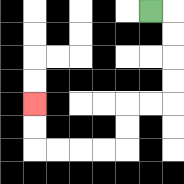{'start': '[6, 0]', 'end': '[1, 4]', 'path_directions': 'R,D,D,D,D,L,L,D,D,L,L,L,L,U,U', 'path_coordinates': '[[6, 0], [7, 0], [7, 1], [7, 2], [7, 3], [7, 4], [6, 4], [5, 4], [5, 5], [5, 6], [4, 6], [3, 6], [2, 6], [1, 6], [1, 5], [1, 4]]'}